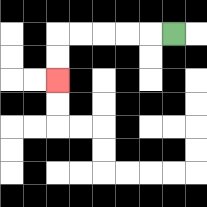{'start': '[7, 1]', 'end': '[2, 3]', 'path_directions': 'L,L,L,L,L,D,D', 'path_coordinates': '[[7, 1], [6, 1], [5, 1], [4, 1], [3, 1], [2, 1], [2, 2], [2, 3]]'}